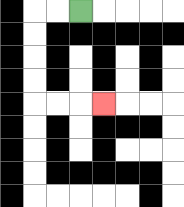{'start': '[3, 0]', 'end': '[4, 4]', 'path_directions': 'L,L,D,D,D,D,R,R,R', 'path_coordinates': '[[3, 0], [2, 0], [1, 0], [1, 1], [1, 2], [1, 3], [1, 4], [2, 4], [3, 4], [4, 4]]'}